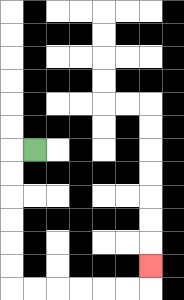{'start': '[1, 6]', 'end': '[6, 11]', 'path_directions': 'L,D,D,D,D,D,D,R,R,R,R,R,R,U', 'path_coordinates': '[[1, 6], [0, 6], [0, 7], [0, 8], [0, 9], [0, 10], [0, 11], [0, 12], [1, 12], [2, 12], [3, 12], [4, 12], [5, 12], [6, 12], [6, 11]]'}